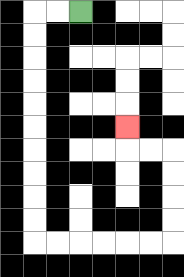{'start': '[3, 0]', 'end': '[5, 5]', 'path_directions': 'L,L,D,D,D,D,D,D,D,D,D,D,R,R,R,R,R,R,U,U,U,U,L,L,U', 'path_coordinates': '[[3, 0], [2, 0], [1, 0], [1, 1], [1, 2], [1, 3], [1, 4], [1, 5], [1, 6], [1, 7], [1, 8], [1, 9], [1, 10], [2, 10], [3, 10], [4, 10], [5, 10], [6, 10], [7, 10], [7, 9], [7, 8], [7, 7], [7, 6], [6, 6], [5, 6], [5, 5]]'}